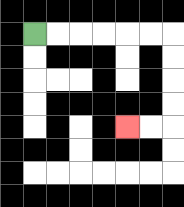{'start': '[1, 1]', 'end': '[5, 5]', 'path_directions': 'R,R,R,R,R,R,D,D,D,D,L,L', 'path_coordinates': '[[1, 1], [2, 1], [3, 1], [4, 1], [5, 1], [6, 1], [7, 1], [7, 2], [7, 3], [7, 4], [7, 5], [6, 5], [5, 5]]'}